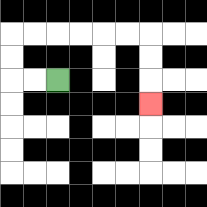{'start': '[2, 3]', 'end': '[6, 4]', 'path_directions': 'L,L,U,U,R,R,R,R,R,R,D,D,D', 'path_coordinates': '[[2, 3], [1, 3], [0, 3], [0, 2], [0, 1], [1, 1], [2, 1], [3, 1], [4, 1], [5, 1], [6, 1], [6, 2], [6, 3], [6, 4]]'}